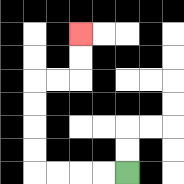{'start': '[5, 7]', 'end': '[3, 1]', 'path_directions': 'L,L,L,L,U,U,U,U,R,R,U,U', 'path_coordinates': '[[5, 7], [4, 7], [3, 7], [2, 7], [1, 7], [1, 6], [1, 5], [1, 4], [1, 3], [2, 3], [3, 3], [3, 2], [3, 1]]'}